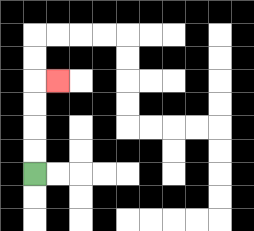{'start': '[1, 7]', 'end': '[2, 3]', 'path_directions': 'U,U,U,U,R', 'path_coordinates': '[[1, 7], [1, 6], [1, 5], [1, 4], [1, 3], [2, 3]]'}